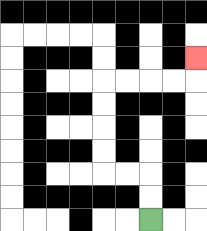{'start': '[6, 9]', 'end': '[8, 2]', 'path_directions': 'U,U,L,L,U,U,U,U,R,R,R,R,U', 'path_coordinates': '[[6, 9], [6, 8], [6, 7], [5, 7], [4, 7], [4, 6], [4, 5], [4, 4], [4, 3], [5, 3], [6, 3], [7, 3], [8, 3], [8, 2]]'}